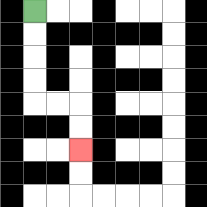{'start': '[1, 0]', 'end': '[3, 6]', 'path_directions': 'D,D,D,D,R,R,D,D', 'path_coordinates': '[[1, 0], [1, 1], [1, 2], [1, 3], [1, 4], [2, 4], [3, 4], [3, 5], [3, 6]]'}